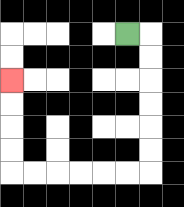{'start': '[5, 1]', 'end': '[0, 3]', 'path_directions': 'R,D,D,D,D,D,D,L,L,L,L,L,L,U,U,U,U', 'path_coordinates': '[[5, 1], [6, 1], [6, 2], [6, 3], [6, 4], [6, 5], [6, 6], [6, 7], [5, 7], [4, 7], [3, 7], [2, 7], [1, 7], [0, 7], [0, 6], [0, 5], [0, 4], [0, 3]]'}